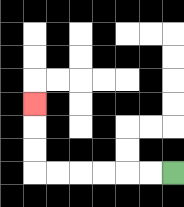{'start': '[7, 7]', 'end': '[1, 4]', 'path_directions': 'L,L,L,L,L,L,U,U,U', 'path_coordinates': '[[7, 7], [6, 7], [5, 7], [4, 7], [3, 7], [2, 7], [1, 7], [1, 6], [1, 5], [1, 4]]'}